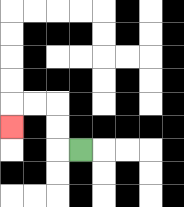{'start': '[3, 6]', 'end': '[0, 5]', 'path_directions': 'L,U,U,L,L,D', 'path_coordinates': '[[3, 6], [2, 6], [2, 5], [2, 4], [1, 4], [0, 4], [0, 5]]'}